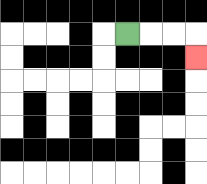{'start': '[5, 1]', 'end': '[8, 2]', 'path_directions': 'R,R,R,D', 'path_coordinates': '[[5, 1], [6, 1], [7, 1], [8, 1], [8, 2]]'}